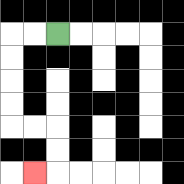{'start': '[2, 1]', 'end': '[1, 7]', 'path_directions': 'L,L,D,D,D,D,R,R,D,D,L', 'path_coordinates': '[[2, 1], [1, 1], [0, 1], [0, 2], [0, 3], [0, 4], [0, 5], [1, 5], [2, 5], [2, 6], [2, 7], [1, 7]]'}